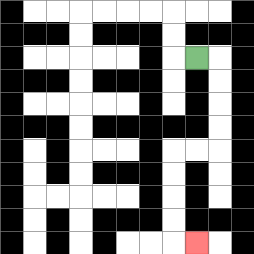{'start': '[8, 2]', 'end': '[8, 10]', 'path_directions': 'R,D,D,D,D,L,L,D,D,D,D,R', 'path_coordinates': '[[8, 2], [9, 2], [9, 3], [9, 4], [9, 5], [9, 6], [8, 6], [7, 6], [7, 7], [7, 8], [7, 9], [7, 10], [8, 10]]'}